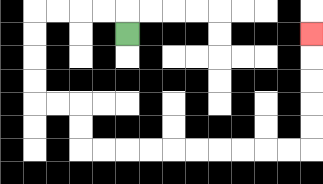{'start': '[5, 1]', 'end': '[13, 1]', 'path_directions': 'U,L,L,L,L,D,D,D,D,R,R,D,D,R,R,R,R,R,R,R,R,R,R,U,U,U,U,U', 'path_coordinates': '[[5, 1], [5, 0], [4, 0], [3, 0], [2, 0], [1, 0], [1, 1], [1, 2], [1, 3], [1, 4], [2, 4], [3, 4], [3, 5], [3, 6], [4, 6], [5, 6], [6, 6], [7, 6], [8, 6], [9, 6], [10, 6], [11, 6], [12, 6], [13, 6], [13, 5], [13, 4], [13, 3], [13, 2], [13, 1]]'}